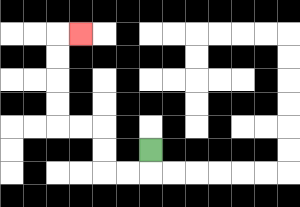{'start': '[6, 6]', 'end': '[3, 1]', 'path_directions': 'D,L,L,U,U,L,L,U,U,U,U,R', 'path_coordinates': '[[6, 6], [6, 7], [5, 7], [4, 7], [4, 6], [4, 5], [3, 5], [2, 5], [2, 4], [2, 3], [2, 2], [2, 1], [3, 1]]'}